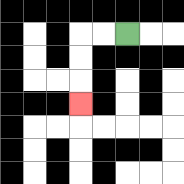{'start': '[5, 1]', 'end': '[3, 4]', 'path_directions': 'L,L,D,D,D', 'path_coordinates': '[[5, 1], [4, 1], [3, 1], [3, 2], [3, 3], [3, 4]]'}